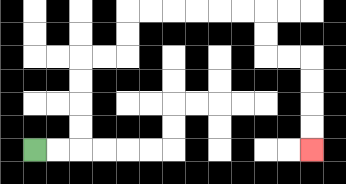{'start': '[1, 6]', 'end': '[13, 6]', 'path_directions': 'R,R,U,U,U,U,R,R,U,U,R,R,R,R,R,R,D,D,R,R,D,D,D,D', 'path_coordinates': '[[1, 6], [2, 6], [3, 6], [3, 5], [3, 4], [3, 3], [3, 2], [4, 2], [5, 2], [5, 1], [5, 0], [6, 0], [7, 0], [8, 0], [9, 0], [10, 0], [11, 0], [11, 1], [11, 2], [12, 2], [13, 2], [13, 3], [13, 4], [13, 5], [13, 6]]'}